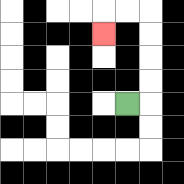{'start': '[5, 4]', 'end': '[4, 1]', 'path_directions': 'R,U,U,U,U,L,L,D', 'path_coordinates': '[[5, 4], [6, 4], [6, 3], [6, 2], [6, 1], [6, 0], [5, 0], [4, 0], [4, 1]]'}